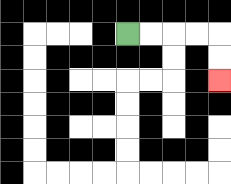{'start': '[5, 1]', 'end': '[9, 3]', 'path_directions': 'R,R,R,R,D,D', 'path_coordinates': '[[5, 1], [6, 1], [7, 1], [8, 1], [9, 1], [9, 2], [9, 3]]'}